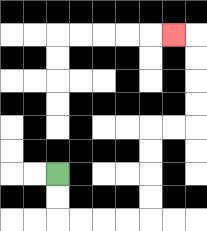{'start': '[2, 7]', 'end': '[7, 1]', 'path_directions': 'D,D,R,R,R,R,U,U,U,U,R,R,U,U,U,U,L', 'path_coordinates': '[[2, 7], [2, 8], [2, 9], [3, 9], [4, 9], [5, 9], [6, 9], [6, 8], [6, 7], [6, 6], [6, 5], [7, 5], [8, 5], [8, 4], [8, 3], [8, 2], [8, 1], [7, 1]]'}